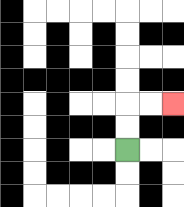{'start': '[5, 6]', 'end': '[7, 4]', 'path_directions': 'U,U,R,R', 'path_coordinates': '[[5, 6], [5, 5], [5, 4], [6, 4], [7, 4]]'}